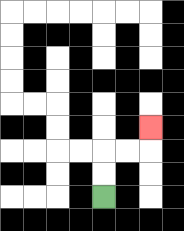{'start': '[4, 8]', 'end': '[6, 5]', 'path_directions': 'U,U,R,R,U', 'path_coordinates': '[[4, 8], [4, 7], [4, 6], [5, 6], [6, 6], [6, 5]]'}